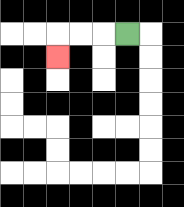{'start': '[5, 1]', 'end': '[2, 2]', 'path_directions': 'L,L,L,D', 'path_coordinates': '[[5, 1], [4, 1], [3, 1], [2, 1], [2, 2]]'}